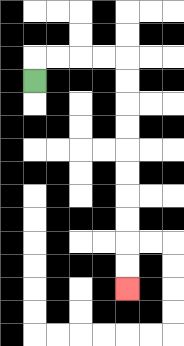{'start': '[1, 3]', 'end': '[5, 12]', 'path_directions': 'U,R,R,R,R,D,D,D,D,D,D,D,D,D,D', 'path_coordinates': '[[1, 3], [1, 2], [2, 2], [3, 2], [4, 2], [5, 2], [5, 3], [5, 4], [5, 5], [5, 6], [5, 7], [5, 8], [5, 9], [5, 10], [5, 11], [5, 12]]'}